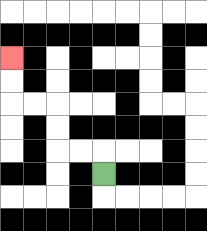{'start': '[4, 7]', 'end': '[0, 2]', 'path_directions': 'U,L,L,U,U,L,L,U,U', 'path_coordinates': '[[4, 7], [4, 6], [3, 6], [2, 6], [2, 5], [2, 4], [1, 4], [0, 4], [0, 3], [0, 2]]'}